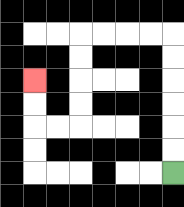{'start': '[7, 7]', 'end': '[1, 3]', 'path_directions': 'U,U,U,U,U,U,L,L,L,L,D,D,D,D,L,L,U,U', 'path_coordinates': '[[7, 7], [7, 6], [7, 5], [7, 4], [7, 3], [7, 2], [7, 1], [6, 1], [5, 1], [4, 1], [3, 1], [3, 2], [3, 3], [3, 4], [3, 5], [2, 5], [1, 5], [1, 4], [1, 3]]'}